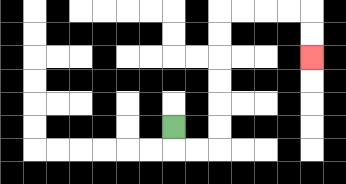{'start': '[7, 5]', 'end': '[13, 2]', 'path_directions': 'D,R,R,U,U,U,U,U,U,R,R,R,R,D,D', 'path_coordinates': '[[7, 5], [7, 6], [8, 6], [9, 6], [9, 5], [9, 4], [9, 3], [9, 2], [9, 1], [9, 0], [10, 0], [11, 0], [12, 0], [13, 0], [13, 1], [13, 2]]'}